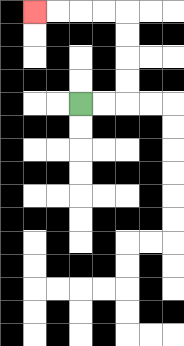{'start': '[3, 4]', 'end': '[1, 0]', 'path_directions': 'R,R,U,U,U,U,L,L,L,L', 'path_coordinates': '[[3, 4], [4, 4], [5, 4], [5, 3], [5, 2], [5, 1], [5, 0], [4, 0], [3, 0], [2, 0], [1, 0]]'}